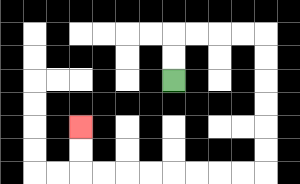{'start': '[7, 3]', 'end': '[3, 5]', 'path_directions': 'U,U,R,R,R,R,D,D,D,D,D,D,L,L,L,L,L,L,L,L,U,U', 'path_coordinates': '[[7, 3], [7, 2], [7, 1], [8, 1], [9, 1], [10, 1], [11, 1], [11, 2], [11, 3], [11, 4], [11, 5], [11, 6], [11, 7], [10, 7], [9, 7], [8, 7], [7, 7], [6, 7], [5, 7], [4, 7], [3, 7], [3, 6], [3, 5]]'}